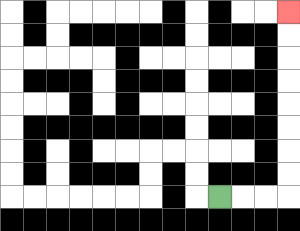{'start': '[9, 8]', 'end': '[12, 0]', 'path_directions': 'R,R,R,U,U,U,U,U,U,U,U', 'path_coordinates': '[[9, 8], [10, 8], [11, 8], [12, 8], [12, 7], [12, 6], [12, 5], [12, 4], [12, 3], [12, 2], [12, 1], [12, 0]]'}